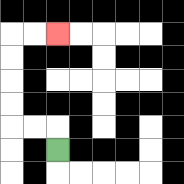{'start': '[2, 6]', 'end': '[2, 1]', 'path_directions': 'U,L,L,U,U,U,U,R,R', 'path_coordinates': '[[2, 6], [2, 5], [1, 5], [0, 5], [0, 4], [0, 3], [0, 2], [0, 1], [1, 1], [2, 1]]'}